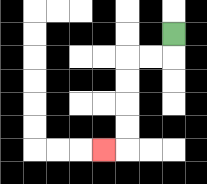{'start': '[7, 1]', 'end': '[4, 6]', 'path_directions': 'D,L,L,D,D,D,D,L', 'path_coordinates': '[[7, 1], [7, 2], [6, 2], [5, 2], [5, 3], [5, 4], [5, 5], [5, 6], [4, 6]]'}